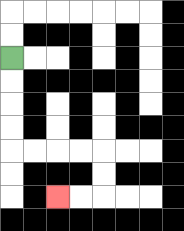{'start': '[0, 2]', 'end': '[2, 8]', 'path_directions': 'D,D,D,D,R,R,R,R,D,D,L,L', 'path_coordinates': '[[0, 2], [0, 3], [0, 4], [0, 5], [0, 6], [1, 6], [2, 6], [3, 6], [4, 6], [4, 7], [4, 8], [3, 8], [2, 8]]'}